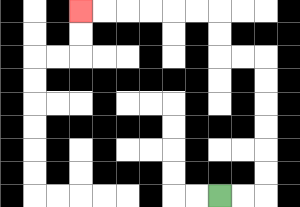{'start': '[9, 8]', 'end': '[3, 0]', 'path_directions': 'R,R,U,U,U,U,U,U,L,L,U,U,L,L,L,L,L,L', 'path_coordinates': '[[9, 8], [10, 8], [11, 8], [11, 7], [11, 6], [11, 5], [11, 4], [11, 3], [11, 2], [10, 2], [9, 2], [9, 1], [9, 0], [8, 0], [7, 0], [6, 0], [5, 0], [4, 0], [3, 0]]'}